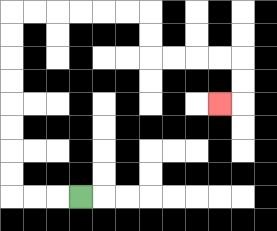{'start': '[3, 8]', 'end': '[9, 4]', 'path_directions': 'L,L,L,U,U,U,U,U,U,U,U,R,R,R,R,R,R,D,D,R,R,R,R,D,D,L', 'path_coordinates': '[[3, 8], [2, 8], [1, 8], [0, 8], [0, 7], [0, 6], [0, 5], [0, 4], [0, 3], [0, 2], [0, 1], [0, 0], [1, 0], [2, 0], [3, 0], [4, 0], [5, 0], [6, 0], [6, 1], [6, 2], [7, 2], [8, 2], [9, 2], [10, 2], [10, 3], [10, 4], [9, 4]]'}